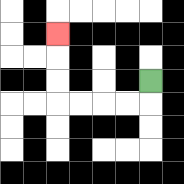{'start': '[6, 3]', 'end': '[2, 1]', 'path_directions': 'D,L,L,L,L,U,U,U', 'path_coordinates': '[[6, 3], [6, 4], [5, 4], [4, 4], [3, 4], [2, 4], [2, 3], [2, 2], [2, 1]]'}